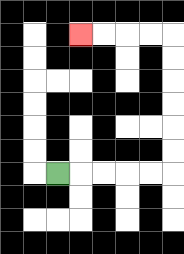{'start': '[2, 7]', 'end': '[3, 1]', 'path_directions': 'R,R,R,R,R,U,U,U,U,U,U,L,L,L,L', 'path_coordinates': '[[2, 7], [3, 7], [4, 7], [5, 7], [6, 7], [7, 7], [7, 6], [7, 5], [7, 4], [7, 3], [7, 2], [7, 1], [6, 1], [5, 1], [4, 1], [3, 1]]'}